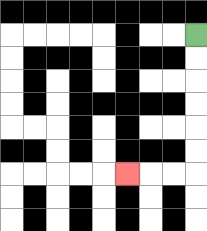{'start': '[8, 1]', 'end': '[5, 7]', 'path_directions': 'D,D,D,D,D,D,L,L,L', 'path_coordinates': '[[8, 1], [8, 2], [8, 3], [8, 4], [8, 5], [8, 6], [8, 7], [7, 7], [6, 7], [5, 7]]'}